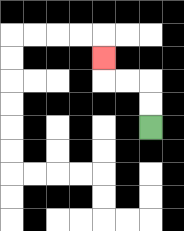{'start': '[6, 5]', 'end': '[4, 2]', 'path_directions': 'U,U,L,L,U', 'path_coordinates': '[[6, 5], [6, 4], [6, 3], [5, 3], [4, 3], [4, 2]]'}